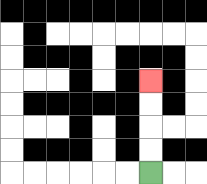{'start': '[6, 7]', 'end': '[6, 3]', 'path_directions': 'U,U,U,U', 'path_coordinates': '[[6, 7], [6, 6], [6, 5], [6, 4], [6, 3]]'}